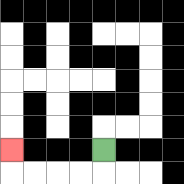{'start': '[4, 6]', 'end': '[0, 6]', 'path_directions': 'D,L,L,L,L,U', 'path_coordinates': '[[4, 6], [4, 7], [3, 7], [2, 7], [1, 7], [0, 7], [0, 6]]'}